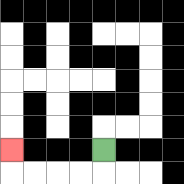{'start': '[4, 6]', 'end': '[0, 6]', 'path_directions': 'D,L,L,L,L,U', 'path_coordinates': '[[4, 6], [4, 7], [3, 7], [2, 7], [1, 7], [0, 7], [0, 6]]'}